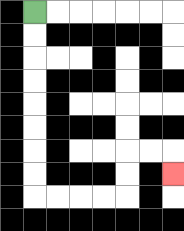{'start': '[1, 0]', 'end': '[7, 7]', 'path_directions': 'D,D,D,D,D,D,D,D,R,R,R,R,U,U,R,R,D', 'path_coordinates': '[[1, 0], [1, 1], [1, 2], [1, 3], [1, 4], [1, 5], [1, 6], [1, 7], [1, 8], [2, 8], [3, 8], [4, 8], [5, 8], [5, 7], [5, 6], [6, 6], [7, 6], [7, 7]]'}